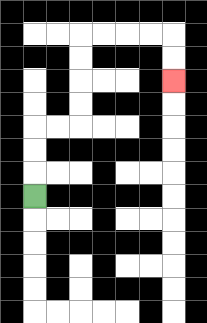{'start': '[1, 8]', 'end': '[7, 3]', 'path_directions': 'U,U,U,R,R,U,U,U,U,R,R,R,R,D,D', 'path_coordinates': '[[1, 8], [1, 7], [1, 6], [1, 5], [2, 5], [3, 5], [3, 4], [3, 3], [3, 2], [3, 1], [4, 1], [5, 1], [6, 1], [7, 1], [7, 2], [7, 3]]'}